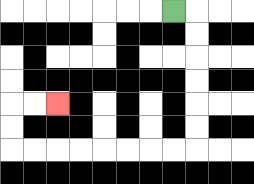{'start': '[7, 0]', 'end': '[2, 4]', 'path_directions': 'R,D,D,D,D,D,D,L,L,L,L,L,L,L,L,U,U,R,R', 'path_coordinates': '[[7, 0], [8, 0], [8, 1], [8, 2], [8, 3], [8, 4], [8, 5], [8, 6], [7, 6], [6, 6], [5, 6], [4, 6], [3, 6], [2, 6], [1, 6], [0, 6], [0, 5], [0, 4], [1, 4], [2, 4]]'}